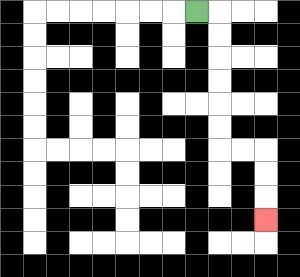{'start': '[8, 0]', 'end': '[11, 9]', 'path_directions': 'R,D,D,D,D,D,D,R,R,D,D,D', 'path_coordinates': '[[8, 0], [9, 0], [9, 1], [9, 2], [9, 3], [9, 4], [9, 5], [9, 6], [10, 6], [11, 6], [11, 7], [11, 8], [11, 9]]'}